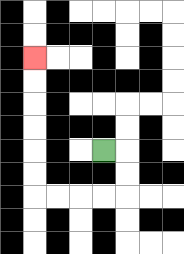{'start': '[4, 6]', 'end': '[1, 2]', 'path_directions': 'R,D,D,L,L,L,L,U,U,U,U,U,U', 'path_coordinates': '[[4, 6], [5, 6], [5, 7], [5, 8], [4, 8], [3, 8], [2, 8], [1, 8], [1, 7], [1, 6], [1, 5], [1, 4], [1, 3], [1, 2]]'}